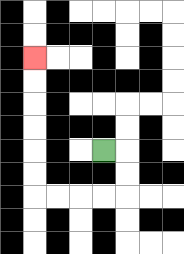{'start': '[4, 6]', 'end': '[1, 2]', 'path_directions': 'R,D,D,L,L,L,L,U,U,U,U,U,U', 'path_coordinates': '[[4, 6], [5, 6], [5, 7], [5, 8], [4, 8], [3, 8], [2, 8], [1, 8], [1, 7], [1, 6], [1, 5], [1, 4], [1, 3], [1, 2]]'}